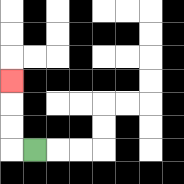{'start': '[1, 6]', 'end': '[0, 3]', 'path_directions': 'L,U,U,U', 'path_coordinates': '[[1, 6], [0, 6], [0, 5], [0, 4], [0, 3]]'}